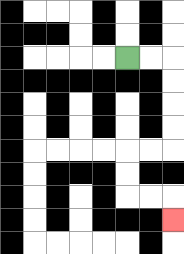{'start': '[5, 2]', 'end': '[7, 9]', 'path_directions': 'R,R,D,D,D,D,L,L,D,D,R,R,D', 'path_coordinates': '[[5, 2], [6, 2], [7, 2], [7, 3], [7, 4], [7, 5], [7, 6], [6, 6], [5, 6], [5, 7], [5, 8], [6, 8], [7, 8], [7, 9]]'}